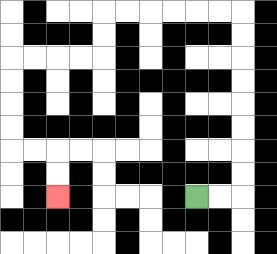{'start': '[8, 8]', 'end': '[2, 8]', 'path_directions': 'R,R,U,U,U,U,U,U,U,U,L,L,L,L,L,L,D,D,L,L,L,L,D,D,D,D,R,R,D,D', 'path_coordinates': '[[8, 8], [9, 8], [10, 8], [10, 7], [10, 6], [10, 5], [10, 4], [10, 3], [10, 2], [10, 1], [10, 0], [9, 0], [8, 0], [7, 0], [6, 0], [5, 0], [4, 0], [4, 1], [4, 2], [3, 2], [2, 2], [1, 2], [0, 2], [0, 3], [0, 4], [0, 5], [0, 6], [1, 6], [2, 6], [2, 7], [2, 8]]'}